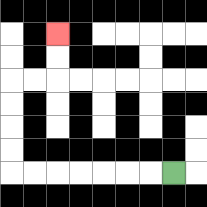{'start': '[7, 7]', 'end': '[2, 1]', 'path_directions': 'L,L,L,L,L,L,L,U,U,U,U,R,R,U,U', 'path_coordinates': '[[7, 7], [6, 7], [5, 7], [4, 7], [3, 7], [2, 7], [1, 7], [0, 7], [0, 6], [0, 5], [0, 4], [0, 3], [1, 3], [2, 3], [2, 2], [2, 1]]'}